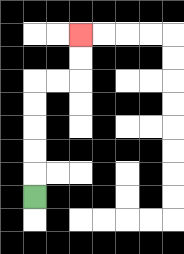{'start': '[1, 8]', 'end': '[3, 1]', 'path_directions': 'U,U,U,U,U,R,R,U,U', 'path_coordinates': '[[1, 8], [1, 7], [1, 6], [1, 5], [1, 4], [1, 3], [2, 3], [3, 3], [3, 2], [3, 1]]'}